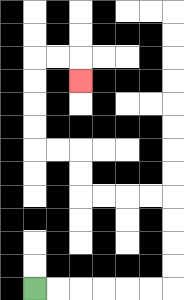{'start': '[1, 12]', 'end': '[3, 3]', 'path_directions': 'R,R,R,R,R,R,U,U,U,U,L,L,L,L,U,U,L,L,U,U,U,U,R,R,D', 'path_coordinates': '[[1, 12], [2, 12], [3, 12], [4, 12], [5, 12], [6, 12], [7, 12], [7, 11], [7, 10], [7, 9], [7, 8], [6, 8], [5, 8], [4, 8], [3, 8], [3, 7], [3, 6], [2, 6], [1, 6], [1, 5], [1, 4], [1, 3], [1, 2], [2, 2], [3, 2], [3, 3]]'}